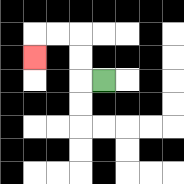{'start': '[4, 3]', 'end': '[1, 2]', 'path_directions': 'L,U,U,L,L,D', 'path_coordinates': '[[4, 3], [3, 3], [3, 2], [3, 1], [2, 1], [1, 1], [1, 2]]'}